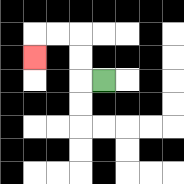{'start': '[4, 3]', 'end': '[1, 2]', 'path_directions': 'L,U,U,L,L,D', 'path_coordinates': '[[4, 3], [3, 3], [3, 2], [3, 1], [2, 1], [1, 1], [1, 2]]'}